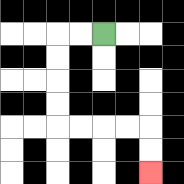{'start': '[4, 1]', 'end': '[6, 7]', 'path_directions': 'L,L,D,D,D,D,R,R,R,R,D,D', 'path_coordinates': '[[4, 1], [3, 1], [2, 1], [2, 2], [2, 3], [2, 4], [2, 5], [3, 5], [4, 5], [5, 5], [6, 5], [6, 6], [6, 7]]'}